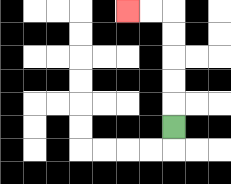{'start': '[7, 5]', 'end': '[5, 0]', 'path_directions': 'U,U,U,U,U,L,L', 'path_coordinates': '[[7, 5], [7, 4], [7, 3], [7, 2], [7, 1], [7, 0], [6, 0], [5, 0]]'}